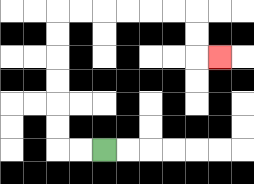{'start': '[4, 6]', 'end': '[9, 2]', 'path_directions': 'L,L,U,U,U,U,U,U,R,R,R,R,R,R,D,D,R', 'path_coordinates': '[[4, 6], [3, 6], [2, 6], [2, 5], [2, 4], [2, 3], [2, 2], [2, 1], [2, 0], [3, 0], [4, 0], [5, 0], [6, 0], [7, 0], [8, 0], [8, 1], [8, 2], [9, 2]]'}